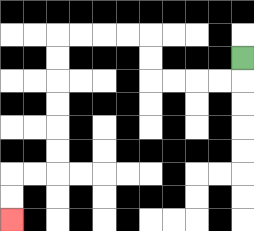{'start': '[10, 2]', 'end': '[0, 9]', 'path_directions': 'D,L,L,L,L,U,U,L,L,L,L,D,D,D,D,D,D,L,L,D,D', 'path_coordinates': '[[10, 2], [10, 3], [9, 3], [8, 3], [7, 3], [6, 3], [6, 2], [6, 1], [5, 1], [4, 1], [3, 1], [2, 1], [2, 2], [2, 3], [2, 4], [2, 5], [2, 6], [2, 7], [1, 7], [0, 7], [0, 8], [0, 9]]'}